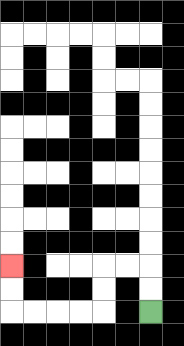{'start': '[6, 13]', 'end': '[0, 11]', 'path_directions': 'U,U,L,L,D,D,L,L,L,L,U,U', 'path_coordinates': '[[6, 13], [6, 12], [6, 11], [5, 11], [4, 11], [4, 12], [4, 13], [3, 13], [2, 13], [1, 13], [0, 13], [0, 12], [0, 11]]'}